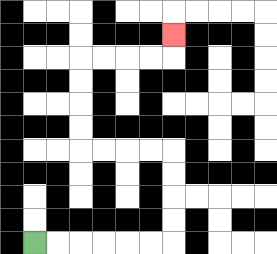{'start': '[1, 10]', 'end': '[7, 1]', 'path_directions': 'R,R,R,R,R,R,U,U,U,U,L,L,L,L,U,U,U,U,R,R,R,R,U', 'path_coordinates': '[[1, 10], [2, 10], [3, 10], [4, 10], [5, 10], [6, 10], [7, 10], [7, 9], [7, 8], [7, 7], [7, 6], [6, 6], [5, 6], [4, 6], [3, 6], [3, 5], [3, 4], [3, 3], [3, 2], [4, 2], [5, 2], [6, 2], [7, 2], [7, 1]]'}